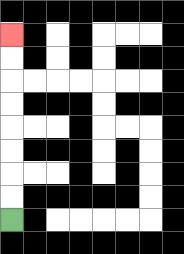{'start': '[0, 9]', 'end': '[0, 1]', 'path_directions': 'U,U,U,U,U,U,U,U', 'path_coordinates': '[[0, 9], [0, 8], [0, 7], [0, 6], [0, 5], [0, 4], [0, 3], [0, 2], [0, 1]]'}